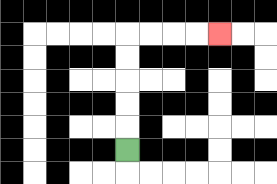{'start': '[5, 6]', 'end': '[9, 1]', 'path_directions': 'U,U,U,U,U,R,R,R,R', 'path_coordinates': '[[5, 6], [5, 5], [5, 4], [5, 3], [5, 2], [5, 1], [6, 1], [7, 1], [8, 1], [9, 1]]'}